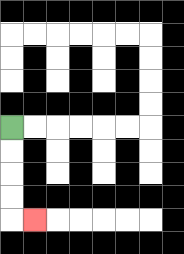{'start': '[0, 5]', 'end': '[1, 9]', 'path_directions': 'D,D,D,D,R', 'path_coordinates': '[[0, 5], [0, 6], [0, 7], [0, 8], [0, 9], [1, 9]]'}